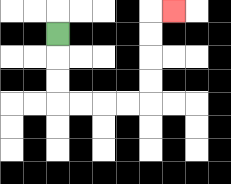{'start': '[2, 1]', 'end': '[7, 0]', 'path_directions': 'D,D,D,R,R,R,R,U,U,U,U,R', 'path_coordinates': '[[2, 1], [2, 2], [2, 3], [2, 4], [3, 4], [4, 4], [5, 4], [6, 4], [6, 3], [6, 2], [6, 1], [6, 0], [7, 0]]'}